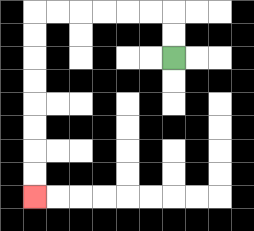{'start': '[7, 2]', 'end': '[1, 8]', 'path_directions': 'U,U,L,L,L,L,L,L,D,D,D,D,D,D,D,D', 'path_coordinates': '[[7, 2], [7, 1], [7, 0], [6, 0], [5, 0], [4, 0], [3, 0], [2, 0], [1, 0], [1, 1], [1, 2], [1, 3], [1, 4], [1, 5], [1, 6], [1, 7], [1, 8]]'}